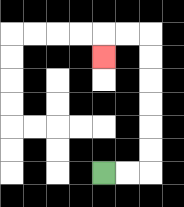{'start': '[4, 7]', 'end': '[4, 2]', 'path_directions': 'R,R,U,U,U,U,U,U,L,L,D', 'path_coordinates': '[[4, 7], [5, 7], [6, 7], [6, 6], [6, 5], [6, 4], [6, 3], [6, 2], [6, 1], [5, 1], [4, 1], [4, 2]]'}